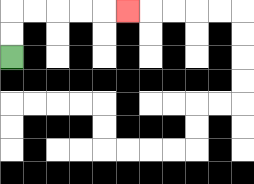{'start': '[0, 2]', 'end': '[5, 0]', 'path_directions': 'U,U,R,R,R,R,R', 'path_coordinates': '[[0, 2], [0, 1], [0, 0], [1, 0], [2, 0], [3, 0], [4, 0], [5, 0]]'}